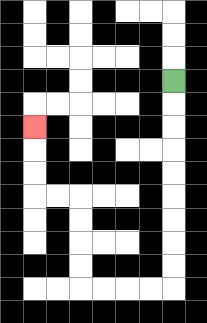{'start': '[7, 3]', 'end': '[1, 5]', 'path_directions': 'D,D,D,D,D,D,D,D,D,L,L,L,L,U,U,U,U,L,L,U,U,U', 'path_coordinates': '[[7, 3], [7, 4], [7, 5], [7, 6], [7, 7], [7, 8], [7, 9], [7, 10], [7, 11], [7, 12], [6, 12], [5, 12], [4, 12], [3, 12], [3, 11], [3, 10], [3, 9], [3, 8], [2, 8], [1, 8], [1, 7], [1, 6], [1, 5]]'}